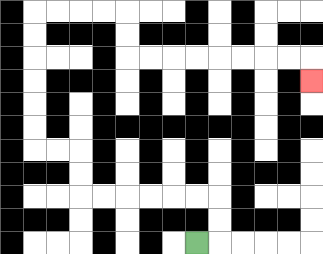{'start': '[8, 10]', 'end': '[13, 3]', 'path_directions': 'R,U,U,L,L,L,L,L,L,U,U,L,L,U,U,U,U,U,U,R,R,R,R,D,D,R,R,R,R,R,R,R,R,D', 'path_coordinates': '[[8, 10], [9, 10], [9, 9], [9, 8], [8, 8], [7, 8], [6, 8], [5, 8], [4, 8], [3, 8], [3, 7], [3, 6], [2, 6], [1, 6], [1, 5], [1, 4], [1, 3], [1, 2], [1, 1], [1, 0], [2, 0], [3, 0], [4, 0], [5, 0], [5, 1], [5, 2], [6, 2], [7, 2], [8, 2], [9, 2], [10, 2], [11, 2], [12, 2], [13, 2], [13, 3]]'}